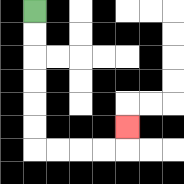{'start': '[1, 0]', 'end': '[5, 5]', 'path_directions': 'D,D,D,D,D,D,R,R,R,R,U', 'path_coordinates': '[[1, 0], [1, 1], [1, 2], [1, 3], [1, 4], [1, 5], [1, 6], [2, 6], [3, 6], [4, 6], [5, 6], [5, 5]]'}